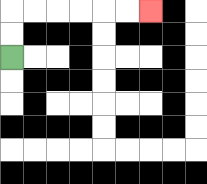{'start': '[0, 2]', 'end': '[6, 0]', 'path_directions': 'U,U,R,R,R,R,R,R', 'path_coordinates': '[[0, 2], [0, 1], [0, 0], [1, 0], [2, 0], [3, 0], [4, 0], [5, 0], [6, 0]]'}